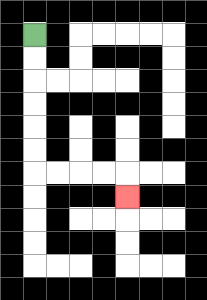{'start': '[1, 1]', 'end': '[5, 8]', 'path_directions': 'D,D,D,D,D,D,R,R,R,R,D', 'path_coordinates': '[[1, 1], [1, 2], [1, 3], [1, 4], [1, 5], [1, 6], [1, 7], [2, 7], [3, 7], [4, 7], [5, 7], [5, 8]]'}